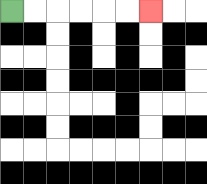{'start': '[0, 0]', 'end': '[6, 0]', 'path_directions': 'R,R,R,R,R,R', 'path_coordinates': '[[0, 0], [1, 0], [2, 0], [3, 0], [4, 0], [5, 0], [6, 0]]'}